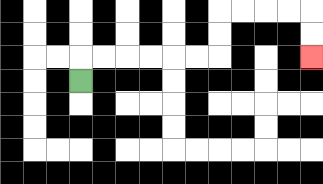{'start': '[3, 3]', 'end': '[13, 2]', 'path_directions': 'U,R,R,R,R,R,R,U,U,R,R,R,R,D,D', 'path_coordinates': '[[3, 3], [3, 2], [4, 2], [5, 2], [6, 2], [7, 2], [8, 2], [9, 2], [9, 1], [9, 0], [10, 0], [11, 0], [12, 0], [13, 0], [13, 1], [13, 2]]'}